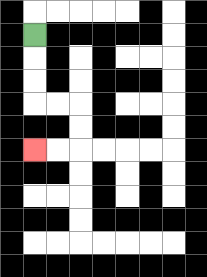{'start': '[1, 1]', 'end': '[1, 6]', 'path_directions': 'D,D,D,R,R,D,D,L,L', 'path_coordinates': '[[1, 1], [1, 2], [1, 3], [1, 4], [2, 4], [3, 4], [3, 5], [3, 6], [2, 6], [1, 6]]'}